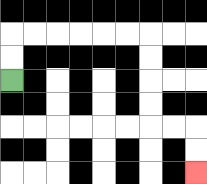{'start': '[0, 3]', 'end': '[8, 7]', 'path_directions': 'U,U,R,R,R,R,R,R,D,D,D,D,R,R,D,D', 'path_coordinates': '[[0, 3], [0, 2], [0, 1], [1, 1], [2, 1], [3, 1], [4, 1], [5, 1], [6, 1], [6, 2], [6, 3], [6, 4], [6, 5], [7, 5], [8, 5], [8, 6], [8, 7]]'}